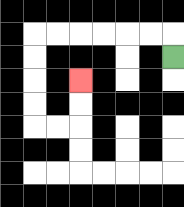{'start': '[7, 2]', 'end': '[3, 3]', 'path_directions': 'U,L,L,L,L,L,L,D,D,D,D,R,R,U,U', 'path_coordinates': '[[7, 2], [7, 1], [6, 1], [5, 1], [4, 1], [3, 1], [2, 1], [1, 1], [1, 2], [1, 3], [1, 4], [1, 5], [2, 5], [3, 5], [3, 4], [3, 3]]'}